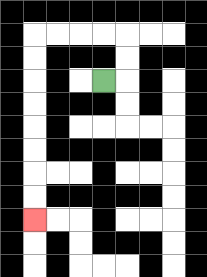{'start': '[4, 3]', 'end': '[1, 9]', 'path_directions': 'R,U,U,L,L,L,L,D,D,D,D,D,D,D,D', 'path_coordinates': '[[4, 3], [5, 3], [5, 2], [5, 1], [4, 1], [3, 1], [2, 1], [1, 1], [1, 2], [1, 3], [1, 4], [1, 5], [1, 6], [1, 7], [1, 8], [1, 9]]'}